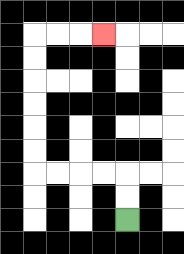{'start': '[5, 9]', 'end': '[4, 1]', 'path_directions': 'U,U,L,L,L,L,U,U,U,U,U,U,R,R,R', 'path_coordinates': '[[5, 9], [5, 8], [5, 7], [4, 7], [3, 7], [2, 7], [1, 7], [1, 6], [1, 5], [1, 4], [1, 3], [1, 2], [1, 1], [2, 1], [3, 1], [4, 1]]'}